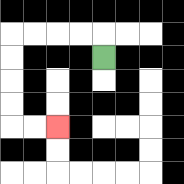{'start': '[4, 2]', 'end': '[2, 5]', 'path_directions': 'U,L,L,L,L,D,D,D,D,R,R', 'path_coordinates': '[[4, 2], [4, 1], [3, 1], [2, 1], [1, 1], [0, 1], [0, 2], [0, 3], [0, 4], [0, 5], [1, 5], [2, 5]]'}